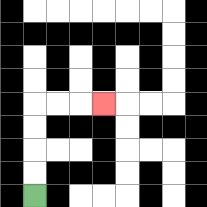{'start': '[1, 8]', 'end': '[4, 4]', 'path_directions': 'U,U,U,U,R,R,R', 'path_coordinates': '[[1, 8], [1, 7], [1, 6], [1, 5], [1, 4], [2, 4], [3, 4], [4, 4]]'}